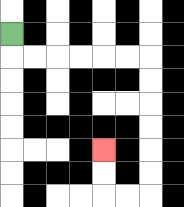{'start': '[0, 1]', 'end': '[4, 6]', 'path_directions': 'D,R,R,R,R,R,R,D,D,D,D,D,D,L,L,U,U', 'path_coordinates': '[[0, 1], [0, 2], [1, 2], [2, 2], [3, 2], [4, 2], [5, 2], [6, 2], [6, 3], [6, 4], [6, 5], [6, 6], [6, 7], [6, 8], [5, 8], [4, 8], [4, 7], [4, 6]]'}